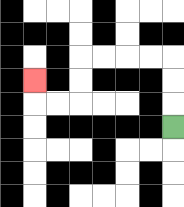{'start': '[7, 5]', 'end': '[1, 3]', 'path_directions': 'U,U,U,L,L,L,L,D,D,L,L,U', 'path_coordinates': '[[7, 5], [7, 4], [7, 3], [7, 2], [6, 2], [5, 2], [4, 2], [3, 2], [3, 3], [3, 4], [2, 4], [1, 4], [1, 3]]'}